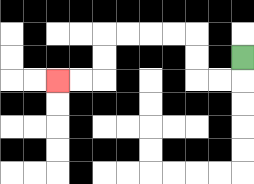{'start': '[10, 2]', 'end': '[2, 3]', 'path_directions': 'D,L,L,U,U,L,L,L,L,D,D,L,L', 'path_coordinates': '[[10, 2], [10, 3], [9, 3], [8, 3], [8, 2], [8, 1], [7, 1], [6, 1], [5, 1], [4, 1], [4, 2], [4, 3], [3, 3], [2, 3]]'}